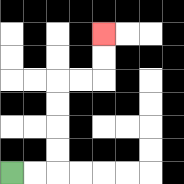{'start': '[0, 7]', 'end': '[4, 1]', 'path_directions': 'R,R,U,U,U,U,R,R,U,U', 'path_coordinates': '[[0, 7], [1, 7], [2, 7], [2, 6], [2, 5], [2, 4], [2, 3], [3, 3], [4, 3], [4, 2], [4, 1]]'}